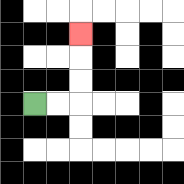{'start': '[1, 4]', 'end': '[3, 1]', 'path_directions': 'R,R,U,U,U', 'path_coordinates': '[[1, 4], [2, 4], [3, 4], [3, 3], [3, 2], [3, 1]]'}